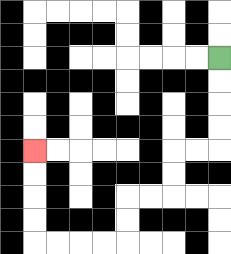{'start': '[9, 2]', 'end': '[1, 6]', 'path_directions': 'D,D,D,D,L,L,D,D,L,L,D,D,L,L,L,L,U,U,U,U', 'path_coordinates': '[[9, 2], [9, 3], [9, 4], [9, 5], [9, 6], [8, 6], [7, 6], [7, 7], [7, 8], [6, 8], [5, 8], [5, 9], [5, 10], [4, 10], [3, 10], [2, 10], [1, 10], [1, 9], [1, 8], [1, 7], [1, 6]]'}